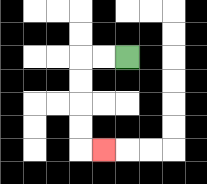{'start': '[5, 2]', 'end': '[4, 6]', 'path_directions': 'L,L,D,D,D,D,R', 'path_coordinates': '[[5, 2], [4, 2], [3, 2], [3, 3], [3, 4], [3, 5], [3, 6], [4, 6]]'}